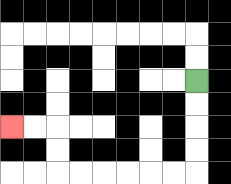{'start': '[8, 3]', 'end': '[0, 5]', 'path_directions': 'D,D,D,D,L,L,L,L,L,L,U,U,L,L', 'path_coordinates': '[[8, 3], [8, 4], [8, 5], [8, 6], [8, 7], [7, 7], [6, 7], [5, 7], [4, 7], [3, 7], [2, 7], [2, 6], [2, 5], [1, 5], [0, 5]]'}